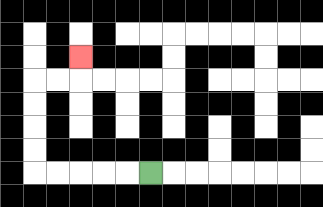{'start': '[6, 7]', 'end': '[3, 2]', 'path_directions': 'L,L,L,L,L,U,U,U,U,R,R,U', 'path_coordinates': '[[6, 7], [5, 7], [4, 7], [3, 7], [2, 7], [1, 7], [1, 6], [1, 5], [1, 4], [1, 3], [2, 3], [3, 3], [3, 2]]'}